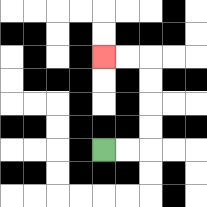{'start': '[4, 6]', 'end': '[4, 2]', 'path_directions': 'R,R,U,U,U,U,L,L', 'path_coordinates': '[[4, 6], [5, 6], [6, 6], [6, 5], [6, 4], [6, 3], [6, 2], [5, 2], [4, 2]]'}